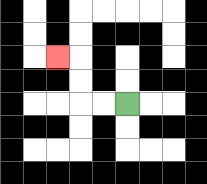{'start': '[5, 4]', 'end': '[2, 2]', 'path_directions': 'L,L,U,U,L', 'path_coordinates': '[[5, 4], [4, 4], [3, 4], [3, 3], [3, 2], [2, 2]]'}